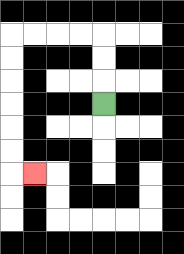{'start': '[4, 4]', 'end': '[1, 7]', 'path_directions': 'U,U,U,L,L,L,L,D,D,D,D,D,D,R', 'path_coordinates': '[[4, 4], [4, 3], [4, 2], [4, 1], [3, 1], [2, 1], [1, 1], [0, 1], [0, 2], [0, 3], [0, 4], [0, 5], [0, 6], [0, 7], [1, 7]]'}